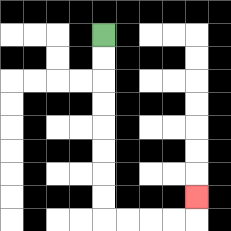{'start': '[4, 1]', 'end': '[8, 8]', 'path_directions': 'D,D,D,D,D,D,D,D,R,R,R,R,U', 'path_coordinates': '[[4, 1], [4, 2], [4, 3], [4, 4], [4, 5], [4, 6], [4, 7], [4, 8], [4, 9], [5, 9], [6, 9], [7, 9], [8, 9], [8, 8]]'}